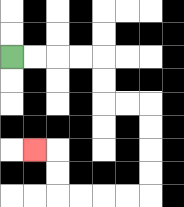{'start': '[0, 2]', 'end': '[1, 6]', 'path_directions': 'R,R,R,R,D,D,R,R,D,D,D,D,L,L,L,L,U,U,L', 'path_coordinates': '[[0, 2], [1, 2], [2, 2], [3, 2], [4, 2], [4, 3], [4, 4], [5, 4], [6, 4], [6, 5], [6, 6], [6, 7], [6, 8], [5, 8], [4, 8], [3, 8], [2, 8], [2, 7], [2, 6], [1, 6]]'}